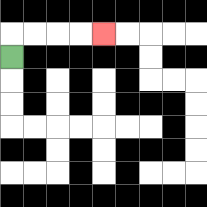{'start': '[0, 2]', 'end': '[4, 1]', 'path_directions': 'U,R,R,R,R', 'path_coordinates': '[[0, 2], [0, 1], [1, 1], [2, 1], [3, 1], [4, 1]]'}